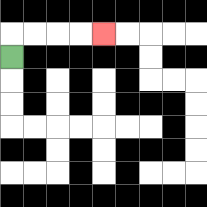{'start': '[0, 2]', 'end': '[4, 1]', 'path_directions': 'U,R,R,R,R', 'path_coordinates': '[[0, 2], [0, 1], [1, 1], [2, 1], [3, 1], [4, 1]]'}